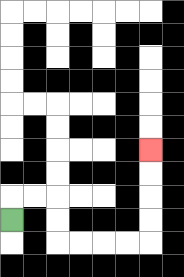{'start': '[0, 9]', 'end': '[6, 6]', 'path_directions': 'U,R,R,D,D,R,R,R,R,U,U,U,U', 'path_coordinates': '[[0, 9], [0, 8], [1, 8], [2, 8], [2, 9], [2, 10], [3, 10], [4, 10], [5, 10], [6, 10], [6, 9], [6, 8], [6, 7], [6, 6]]'}